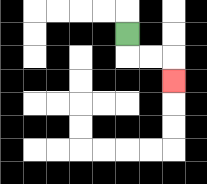{'start': '[5, 1]', 'end': '[7, 3]', 'path_directions': 'D,R,R,D', 'path_coordinates': '[[5, 1], [5, 2], [6, 2], [7, 2], [7, 3]]'}